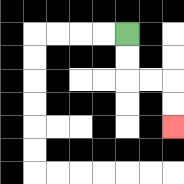{'start': '[5, 1]', 'end': '[7, 5]', 'path_directions': 'D,D,R,R,D,D', 'path_coordinates': '[[5, 1], [5, 2], [5, 3], [6, 3], [7, 3], [7, 4], [7, 5]]'}